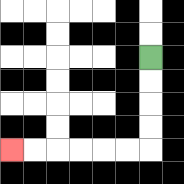{'start': '[6, 2]', 'end': '[0, 6]', 'path_directions': 'D,D,D,D,L,L,L,L,L,L', 'path_coordinates': '[[6, 2], [6, 3], [6, 4], [6, 5], [6, 6], [5, 6], [4, 6], [3, 6], [2, 6], [1, 6], [0, 6]]'}